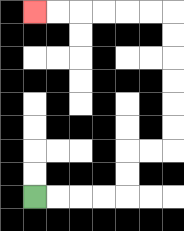{'start': '[1, 8]', 'end': '[1, 0]', 'path_directions': 'R,R,R,R,U,U,R,R,U,U,U,U,U,U,L,L,L,L,L,L', 'path_coordinates': '[[1, 8], [2, 8], [3, 8], [4, 8], [5, 8], [5, 7], [5, 6], [6, 6], [7, 6], [7, 5], [7, 4], [7, 3], [7, 2], [7, 1], [7, 0], [6, 0], [5, 0], [4, 0], [3, 0], [2, 0], [1, 0]]'}